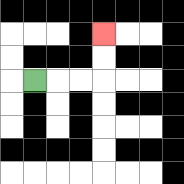{'start': '[1, 3]', 'end': '[4, 1]', 'path_directions': 'R,R,R,U,U', 'path_coordinates': '[[1, 3], [2, 3], [3, 3], [4, 3], [4, 2], [4, 1]]'}